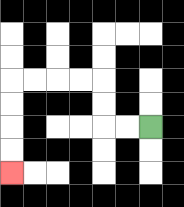{'start': '[6, 5]', 'end': '[0, 7]', 'path_directions': 'L,L,U,U,L,L,L,L,D,D,D,D', 'path_coordinates': '[[6, 5], [5, 5], [4, 5], [4, 4], [4, 3], [3, 3], [2, 3], [1, 3], [0, 3], [0, 4], [0, 5], [0, 6], [0, 7]]'}